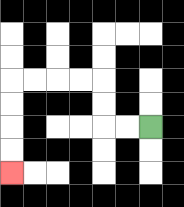{'start': '[6, 5]', 'end': '[0, 7]', 'path_directions': 'L,L,U,U,L,L,L,L,D,D,D,D', 'path_coordinates': '[[6, 5], [5, 5], [4, 5], [4, 4], [4, 3], [3, 3], [2, 3], [1, 3], [0, 3], [0, 4], [0, 5], [0, 6], [0, 7]]'}